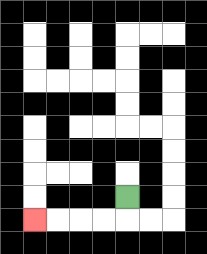{'start': '[5, 8]', 'end': '[1, 9]', 'path_directions': 'D,L,L,L,L', 'path_coordinates': '[[5, 8], [5, 9], [4, 9], [3, 9], [2, 9], [1, 9]]'}